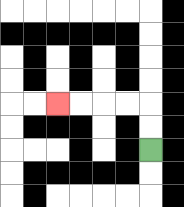{'start': '[6, 6]', 'end': '[2, 4]', 'path_directions': 'U,U,L,L,L,L', 'path_coordinates': '[[6, 6], [6, 5], [6, 4], [5, 4], [4, 4], [3, 4], [2, 4]]'}